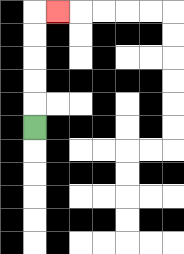{'start': '[1, 5]', 'end': '[2, 0]', 'path_directions': 'U,U,U,U,U,R', 'path_coordinates': '[[1, 5], [1, 4], [1, 3], [1, 2], [1, 1], [1, 0], [2, 0]]'}